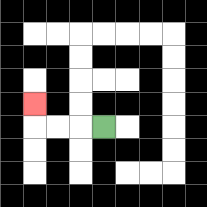{'start': '[4, 5]', 'end': '[1, 4]', 'path_directions': 'L,L,L,U', 'path_coordinates': '[[4, 5], [3, 5], [2, 5], [1, 5], [1, 4]]'}